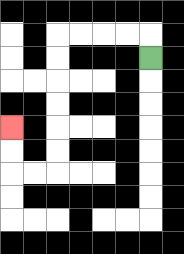{'start': '[6, 2]', 'end': '[0, 5]', 'path_directions': 'U,L,L,L,L,D,D,D,D,D,D,L,L,U,U', 'path_coordinates': '[[6, 2], [6, 1], [5, 1], [4, 1], [3, 1], [2, 1], [2, 2], [2, 3], [2, 4], [2, 5], [2, 6], [2, 7], [1, 7], [0, 7], [0, 6], [0, 5]]'}